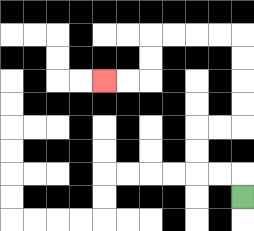{'start': '[10, 8]', 'end': '[4, 3]', 'path_directions': 'U,L,L,U,U,R,R,U,U,U,U,L,L,L,L,D,D,L,L', 'path_coordinates': '[[10, 8], [10, 7], [9, 7], [8, 7], [8, 6], [8, 5], [9, 5], [10, 5], [10, 4], [10, 3], [10, 2], [10, 1], [9, 1], [8, 1], [7, 1], [6, 1], [6, 2], [6, 3], [5, 3], [4, 3]]'}